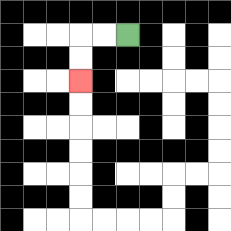{'start': '[5, 1]', 'end': '[3, 3]', 'path_directions': 'L,L,D,D', 'path_coordinates': '[[5, 1], [4, 1], [3, 1], [3, 2], [3, 3]]'}